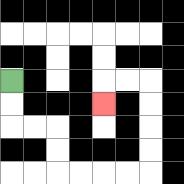{'start': '[0, 3]', 'end': '[4, 4]', 'path_directions': 'D,D,R,R,D,D,R,R,R,R,U,U,U,U,L,L,D', 'path_coordinates': '[[0, 3], [0, 4], [0, 5], [1, 5], [2, 5], [2, 6], [2, 7], [3, 7], [4, 7], [5, 7], [6, 7], [6, 6], [6, 5], [6, 4], [6, 3], [5, 3], [4, 3], [4, 4]]'}